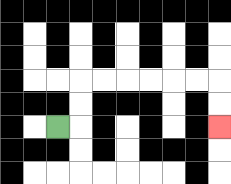{'start': '[2, 5]', 'end': '[9, 5]', 'path_directions': 'R,U,U,R,R,R,R,R,R,D,D', 'path_coordinates': '[[2, 5], [3, 5], [3, 4], [3, 3], [4, 3], [5, 3], [6, 3], [7, 3], [8, 3], [9, 3], [9, 4], [9, 5]]'}